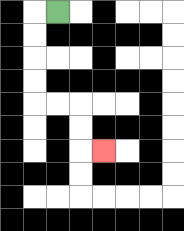{'start': '[2, 0]', 'end': '[4, 6]', 'path_directions': 'L,D,D,D,D,R,R,D,D,R', 'path_coordinates': '[[2, 0], [1, 0], [1, 1], [1, 2], [1, 3], [1, 4], [2, 4], [3, 4], [3, 5], [3, 6], [4, 6]]'}